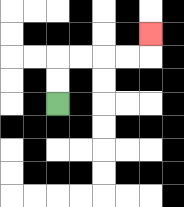{'start': '[2, 4]', 'end': '[6, 1]', 'path_directions': 'U,U,R,R,R,R,U', 'path_coordinates': '[[2, 4], [2, 3], [2, 2], [3, 2], [4, 2], [5, 2], [6, 2], [6, 1]]'}